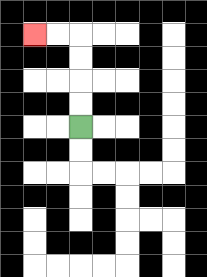{'start': '[3, 5]', 'end': '[1, 1]', 'path_directions': 'U,U,U,U,L,L', 'path_coordinates': '[[3, 5], [3, 4], [3, 3], [3, 2], [3, 1], [2, 1], [1, 1]]'}